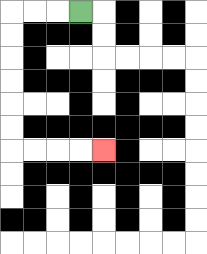{'start': '[3, 0]', 'end': '[4, 6]', 'path_directions': 'L,L,L,D,D,D,D,D,D,R,R,R,R', 'path_coordinates': '[[3, 0], [2, 0], [1, 0], [0, 0], [0, 1], [0, 2], [0, 3], [0, 4], [0, 5], [0, 6], [1, 6], [2, 6], [3, 6], [4, 6]]'}